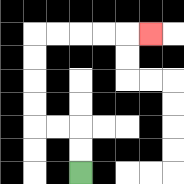{'start': '[3, 7]', 'end': '[6, 1]', 'path_directions': 'U,U,L,L,U,U,U,U,R,R,R,R,R', 'path_coordinates': '[[3, 7], [3, 6], [3, 5], [2, 5], [1, 5], [1, 4], [1, 3], [1, 2], [1, 1], [2, 1], [3, 1], [4, 1], [5, 1], [6, 1]]'}